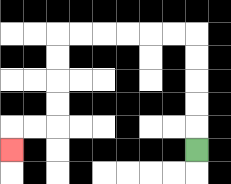{'start': '[8, 6]', 'end': '[0, 6]', 'path_directions': 'U,U,U,U,U,L,L,L,L,L,L,D,D,D,D,L,L,D', 'path_coordinates': '[[8, 6], [8, 5], [8, 4], [8, 3], [8, 2], [8, 1], [7, 1], [6, 1], [5, 1], [4, 1], [3, 1], [2, 1], [2, 2], [2, 3], [2, 4], [2, 5], [1, 5], [0, 5], [0, 6]]'}